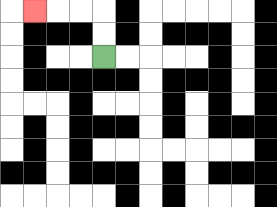{'start': '[4, 2]', 'end': '[1, 0]', 'path_directions': 'U,U,L,L,L', 'path_coordinates': '[[4, 2], [4, 1], [4, 0], [3, 0], [2, 0], [1, 0]]'}